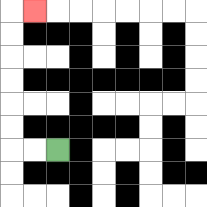{'start': '[2, 6]', 'end': '[1, 0]', 'path_directions': 'L,L,U,U,U,U,U,U,R', 'path_coordinates': '[[2, 6], [1, 6], [0, 6], [0, 5], [0, 4], [0, 3], [0, 2], [0, 1], [0, 0], [1, 0]]'}